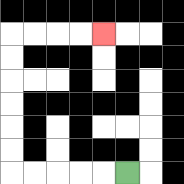{'start': '[5, 7]', 'end': '[4, 1]', 'path_directions': 'L,L,L,L,L,U,U,U,U,U,U,R,R,R,R', 'path_coordinates': '[[5, 7], [4, 7], [3, 7], [2, 7], [1, 7], [0, 7], [0, 6], [0, 5], [0, 4], [0, 3], [0, 2], [0, 1], [1, 1], [2, 1], [3, 1], [4, 1]]'}